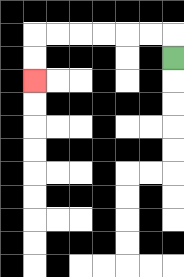{'start': '[7, 2]', 'end': '[1, 3]', 'path_directions': 'U,L,L,L,L,L,L,D,D', 'path_coordinates': '[[7, 2], [7, 1], [6, 1], [5, 1], [4, 1], [3, 1], [2, 1], [1, 1], [1, 2], [1, 3]]'}